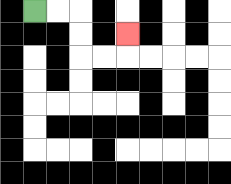{'start': '[1, 0]', 'end': '[5, 1]', 'path_directions': 'R,R,D,D,R,R,U', 'path_coordinates': '[[1, 0], [2, 0], [3, 0], [3, 1], [3, 2], [4, 2], [5, 2], [5, 1]]'}